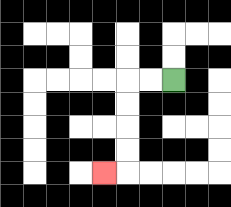{'start': '[7, 3]', 'end': '[4, 7]', 'path_directions': 'L,L,D,D,D,D,L', 'path_coordinates': '[[7, 3], [6, 3], [5, 3], [5, 4], [5, 5], [5, 6], [5, 7], [4, 7]]'}